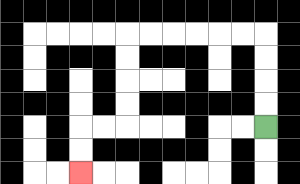{'start': '[11, 5]', 'end': '[3, 7]', 'path_directions': 'U,U,U,U,L,L,L,L,L,L,D,D,D,D,L,L,D,D', 'path_coordinates': '[[11, 5], [11, 4], [11, 3], [11, 2], [11, 1], [10, 1], [9, 1], [8, 1], [7, 1], [6, 1], [5, 1], [5, 2], [5, 3], [5, 4], [5, 5], [4, 5], [3, 5], [3, 6], [3, 7]]'}